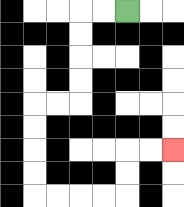{'start': '[5, 0]', 'end': '[7, 6]', 'path_directions': 'L,L,D,D,D,D,L,L,D,D,D,D,R,R,R,R,U,U,R,R', 'path_coordinates': '[[5, 0], [4, 0], [3, 0], [3, 1], [3, 2], [3, 3], [3, 4], [2, 4], [1, 4], [1, 5], [1, 6], [1, 7], [1, 8], [2, 8], [3, 8], [4, 8], [5, 8], [5, 7], [5, 6], [6, 6], [7, 6]]'}